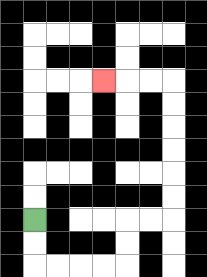{'start': '[1, 9]', 'end': '[4, 3]', 'path_directions': 'D,D,R,R,R,R,U,U,R,R,U,U,U,U,U,U,L,L,L', 'path_coordinates': '[[1, 9], [1, 10], [1, 11], [2, 11], [3, 11], [4, 11], [5, 11], [5, 10], [5, 9], [6, 9], [7, 9], [7, 8], [7, 7], [7, 6], [7, 5], [7, 4], [7, 3], [6, 3], [5, 3], [4, 3]]'}